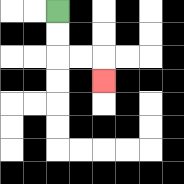{'start': '[2, 0]', 'end': '[4, 3]', 'path_directions': 'D,D,R,R,D', 'path_coordinates': '[[2, 0], [2, 1], [2, 2], [3, 2], [4, 2], [4, 3]]'}